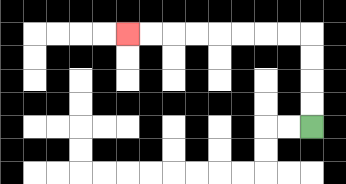{'start': '[13, 5]', 'end': '[5, 1]', 'path_directions': 'U,U,U,U,L,L,L,L,L,L,L,L', 'path_coordinates': '[[13, 5], [13, 4], [13, 3], [13, 2], [13, 1], [12, 1], [11, 1], [10, 1], [9, 1], [8, 1], [7, 1], [6, 1], [5, 1]]'}